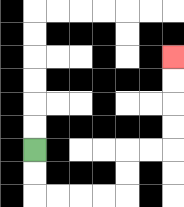{'start': '[1, 6]', 'end': '[7, 2]', 'path_directions': 'D,D,R,R,R,R,U,U,R,R,U,U,U,U', 'path_coordinates': '[[1, 6], [1, 7], [1, 8], [2, 8], [3, 8], [4, 8], [5, 8], [5, 7], [5, 6], [6, 6], [7, 6], [7, 5], [7, 4], [7, 3], [7, 2]]'}